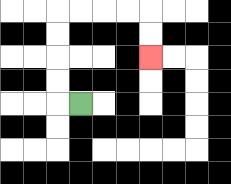{'start': '[3, 4]', 'end': '[6, 2]', 'path_directions': 'L,U,U,U,U,R,R,R,R,D,D', 'path_coordinates': '[[3, 4], [2, 4], [2, 3], [2, 2], [2, 1], [2, 0], [3, 0], [4, 0], [5, 0], [6, 0], [6, 1], [6, 2]]'}